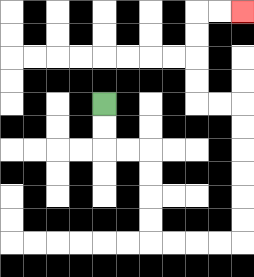{'start': '[4, 4]', 'end': '[10, 0]', 'path_directions': 'D,D,R,R,D,D,D,D,R,R,R,R,U,U,U,U,U,U,L,L,U,U,U,U,R,R', 'path_coordinates': '[[4, 4], [4, 5], [4, 6], [5, 6], [6, 6], [6, 7], [6, 8], [6, 9], [6, 10], [7, 10], [8, 10], [9, 10], [10, 10], [10, 9], [10, 8], [10, 7], [10, 6], [10, 5], [10, 4], [9, 4], [8, 4], [8, 3], [8, 2], [8, 1], [8, 0], [9, 0], [10, 0]]'}